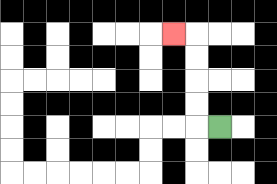{'start': '[9, 5]', 'end': '[7, 1]', 'path_directions': 'L,U,U,U,U,L', 'path_coordinates': '[[9, 5], [8, 5], [8, 4], [8, 3], [8, 2], [8, 1], [7, 1]]'}